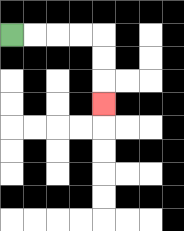{'start': '[0, 1]', 'end': '[4, 4]', 'path_directions': 'R,R,R,R,D,D,D', 'path_coordinates': '[[0, 1], [1, 1], [2, 1], [3, 1], [4, 1], [4, 2], [4, 3], [4, 4]]'}